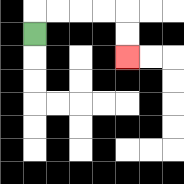{'start': '[1, 1]', 'end': '[5, 2]', 'path_directions': 'U,R,R,R,R,D,D', 'path_coordinates': '[[1, 1], [1, 0], [2, 0], [3, 0], [4, 0], [5, 0], [5, 1], [5, 2]]'}